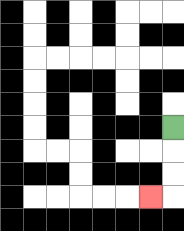{'start': '[7, 5]', 'end': '[6, 8]', 'path_directions': 'D,D,D,L', 'path_coordinates': '[[7, 5], [7, 6], [7, 7], [7, 8], [6, 8]]'}